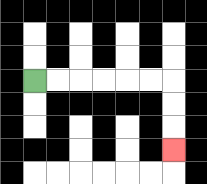{'start': '[1, 3]', 'end': '[7, 6]', 'path_directions': 'R,R,R,R,R,R,D,D,D', 'path_coordinates': '[[1, 3], [2, 3], [3, 3], [4, 3], [5, 3], [6, 3], [7, 3], [7, 4], [7, 5], [7, 6]]'}